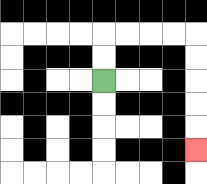{'start': '[4, 3]', 'end': '[8, 6]', 'path_directions': 'U,U,R,R,R,R,D,D,D,D,D', 'path_coordinates': '[[4, 3], [4, 2], [4, 1], [5, 1], [6, 1], [7, 1], [8, 1], [8, 2], [8, 3], [8, 4], [8, 5], [8, 6]]'}